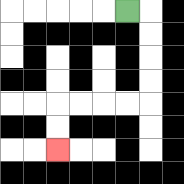{'start': '[5, 0]', 'end': '[2, 6]', 'path_directions': 'R,D,D,D,D,L,L,L,L,D,D', 'path_coordinates': '[[5, 0], [6, 0], [6, 1], [6, 2], [6, 3], [6, 4], [5, 4], [4, 4], [3, 4], [2, 4], [2, 5], [2, 6]]'}